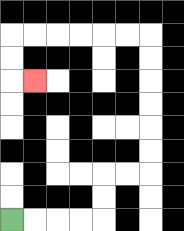{'start': '[0, 9]', 'end': '[1, 3]', 'path_directions': 'R,R,R,R,U,U,R,R,U,U,U,U,U,U,L,L,L,L,L,L,D,D,R', 'path_coordinates': '[[0, 9], [1, 9], [2, 9], [3, 9], [4, 9], [4, 8], [4, 7], [5, 7], [6, 7], [6, 6], [6, 5], [6, 4], [6, 3], [6, 2], [6, 1], [5, 1], [4, 1], [3, 1], [2, 1], [1, 1], [0, 1], [0, 2], [0, 3], [1, 3]]'}